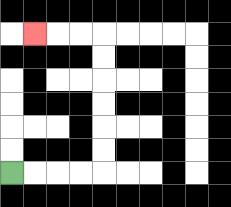{'start': '[0, 7]', 'end': '[1, 1]', 'path_directions': 'R,R,R,R,U,U,U,U,U,U,L,L,L', 'path_coordinates': '[[0, 7], [1, 7], [2, 7], [3, 7], [4, 7], [4, 6], [4, 5], [4, 4], [4, 3], [4, 2], [4, 1], [3, 1], [2, 1], [1, 1]]'}